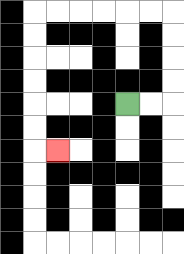{'start': '[5, 4]', 'end': '[2, 6]', 'path_directions': 'R,R,U,U,U,U,L,L,L,L,L,L,D,D,D,D,D,D,R', 'path_coordinates': '[[5, 4], [6, 4], [7, 4], [7, 3], [7, 2], [7, 1], [7, 0], [6, 0], [5, 0], [4, 0], [3, 0], [2, 0], [1, 0], [1, 1], [1, 2], [1, 3], [1, 4], [1, 5], [1, 6], [2, 6]]'}